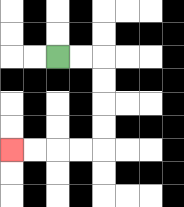{'start': '[2, 2]', 'end': '[0, 6]', 'path_directions': 'R,R,D,D,D,D,L,L,L,L', 'path_coordinates': '[[2, 2], [3, 2], [4, 2], [4, 3], [4, 4], [4, 5], [4, 6], [3, 6], [2, 6], [1, 6], [0, 6]]'}